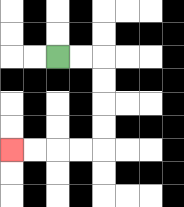{'start': '[2, 2]', 'end': '[0, 6]', 'path_directions': 'R,R,D,D,D,D,L,L,L,L', 'path_coordinates': '[[2, 2], [3, 2], [4, 2], [4, 3], [4, 4], [4, 5], [4, 6], [3, 6], [2, 6], [1, 6], [0, 6]]'}